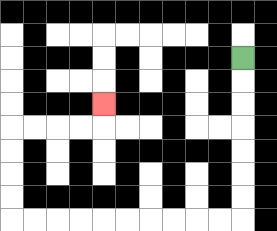{'start': '[10, 2]', 'end': '[4, 4]', 'path_directions': 'D,D,D,D,D,D,D,L,L,L,L,L,L,L,L,L,L,U,U,U,U,R,R,R,R,U', 'path_coordinates': '[[10, 2], [10, 3], [10, 4], [10, 5], [10, 6], [10, 7], [10, 8], [10, 9], [9, 9], [8, 9], [7, 9], [6, 9], [5, 9], [4, 9], [3, 9], [2, 9], [1, 9], [0, 9], [0, 8], [0, 7], [0, 6], [0, 5], [1, 5], [2, 5], [3, 5], [4, 5], [4, 4]]'}